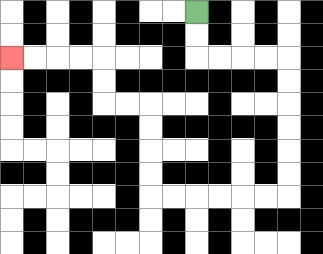{'start': '[8, 0]', 'end': '[0, 2]', 'path_directions': 'D,D,R,R,R,R,D,D,D,D,D,D,L,L,L,L,L,L,U,U,U,U,L,L,U,U,L,L,L,L', 'path_coordinates': '[[8, 0], [8, 1], [8, 2], [9, 2], [10, 2], [11, 2], [12, 2], [12, 3], [12, 4], [12, 5], [12, 6], [12, 7], [12, 8], [11, 8], [10, 8], [9, 8], [8, 8], [7, 8], [6, 8], [6, 7], [6, 6], [6, 5], [6, 4], [5, 4], [4, 4], [4, 3], [4, 2], [3, 2], [2, 2], [1, 2], [0, 2]]'}